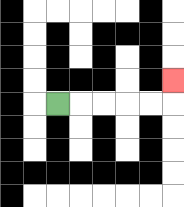{'start': '[2, 4]', 'end': '[7, 3]', 'path_directions': 'R,R,R,R,R,U', 'path_coordinates': '[[2, 4], [3, 4], [4, 4], [5, 4], [6, 4], [7, 4], [7, 3]]'}